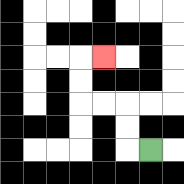{'start': '[6, 6]', 'end': '[4, 2]', 'path_directions': 'L,U,U,L,L,U,U,R', 'path_coordinates': '[[6, 6], [5, 6], [5, 5], [5, 4], [4, 4], [3, 4], [3, 3], [3, 2], [4, 2]]'}